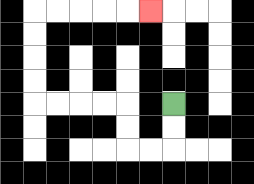{'start': '[7, 4]', 'end': '[6, 0]', 'path_directions': 'D,D,L,L,U,U,L,L,L,L,U,U,U,U,R,R,R,R,R', 'path_coordinates': '[[7, 4], [7, 5], [7, 6], [6, 6], [5, 6], [5, 5], [5, 4], [4, 4], [3, 4], [2, 4], [1, 4], [1, 3], [1, 2], [1, 1], [1, 0], [2, 0], [3, 0], [4, 0], [5, 0], [6, 0]]'}